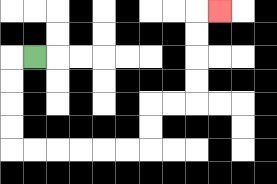{'start': '[1, 2]', 'end': '[9, 0]', 'path_directions': 'L,D,D,D,D,R,R,R,R,R,R,U,U,R,R,U,U,U,U,R', 'path_coordinates': '[[1, 2], [0, 2], [0, 3], [0, 4], [0, 5], [0, 6], [1, 6], [2, 6], [3, 6], [4, 6], [5, 6], [6, 6], [6, 5], [6, 4], [7, 4], [8, 4], [8, 3], [8, 2], [8, 1], [8, 0], [9, 0]]'}